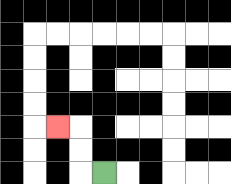{'start': '[4, 7]', 'end': '[2, 5]', 'path_directions': 'L,U,U,L', 'path_coordinates': '[[4, 7], [3, 7], [3, 6], [3, 5], [2, 5]]'}